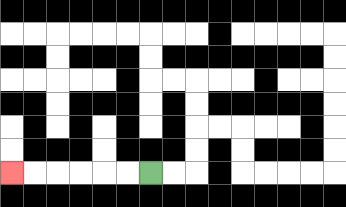{'start': '[6, 7]', 'end': '[0, 7]', 'path_directions': 'L,L,L,L,L,L', 'path_coordinates': '[[6, 7], [5, 7], [4, 7], [3, 7], [2, 7], [1, 7], [0, 7]]'}